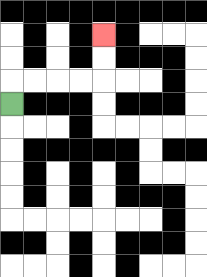{'start': '[0, 4]', 'end': '[4, 1]', 'path_directions': 'U,R,R,R,R,U,U', 'path_coordinates': '[[0, 4], [0, 3], [1, 3], [2, 3], [3, 3], [4, 3], [4, 2], [4, 1]]'}